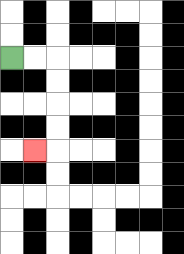{'start': '[0, 2]', 'end': '[1, 6]', 'path_directions': 'R,R,D,D,D,D,L', 'path_coordinates': '[[0, 2], [1, 2], [2, 2], [2, 3], [2, 4], [2, 5], [2, 6], [1, 6]]'}